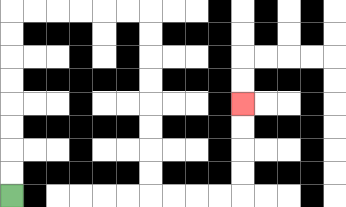{'start': '[0, 8]', 'end': '[10, 4]', 'path_directions': 'U,U,U,U,U,U,U,U,R,R,R,R,R,R,D,D,D,D,D,D,D,D,R,R,R,R,U,U,U,U', 'path_coordinates': '[[0, 8], [0, 7], [0, 6], [0, 5], [0, 4], [0, 3], [0, 2], [0, 1], [0, 0], [1, 0], [2, 0], [3, 0], [4, 0], [5, 0], [6, 0], [6, 1], [6, 2], [6, 3], [6, 4], [6, 5], [6, 6], [6, 7], [6, 8], [7, 8], [8, 8], [9, 8], [10, 8], [10, 7], [10, 6], [10, 5], [10, 4]]'}